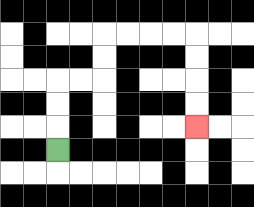{'start': '[2, 6]', 'end': '[8, 5]', 'path_directions': 'U,U,U,R,R,U,U,R,R,R,R,D,D,D,D', 'path_coordinates': '[[2, 6], [2, 5], [2, 4], [2, 3], [3, 3], [4, 3], [4, 2], [4, 1], [5, 1], [6, 1], [7, 1], [8, 1], [8, 2], [8, 3], [8, 4], [8, 5]]'}